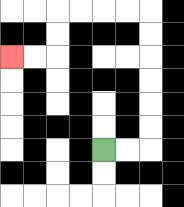{'start': '[4, 6]', 'end': '[0, 2]', 'path_directions': 'R,R,U,U,U,U,U,U,L,L,L,L,D,D,L,L', 'path_coordinates': '[[4, 6], [5, 6], [6, 6], [6, 5], [6, 4], [6, 3], [6, 2], [6, 1], [6, 0], [5, 0], [4, 0], [3, 0], [2, 0], [2, 1], [2, 2], [1, 2], [0, 2]]'}